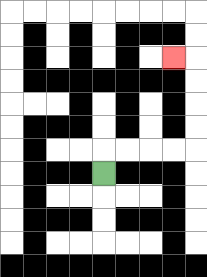{'start': '[4, 7]', 'end': '[7, 2]', 'path_directions': 'U,R,R,R,R,U,U,U,U,L', 'path_coordinates': '[[4, 7], [4, 6], [5, 6], [6, 6], [7, 6], [8, 6], [8, 5], [8, 4], [8, 3], [8, 2], [7, 2]]'}